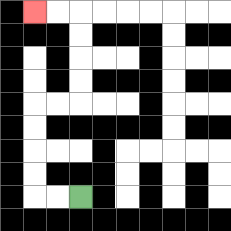{'start': '[3, 8]', 'end': '[1, 0]', 'path_directions': 'L,L,U,U,U,U,R,R,U,U,U,U,L,L', 'path_coordinates': '[[3, 8], [2, 8], [1, 8], [1, 7], [1, 6], [1, 5], [1, 4], [2, 4], [3, 4], [3, 3], [3, 2], [3, 1], [3, 0], [2, 0], [1, 0]]'}